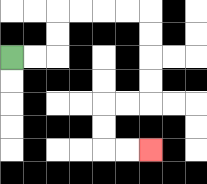{'start': '[0, 2]', 'end': '[6, 6]', 'path_directions': 'R,R,U,U,R,R,R,R,D,D,D,D,L,L,D,D,R,R', 'path_coordinates': '[[0, 2], [1, 2], [2, 2], [2, 1], [2, 0], [3, 0], [4, 0], [5, 0], [6, 0], [6, 1], [6, 2], [6, 3], [6, 4], [5, 4], [4, 4], [4, 5], [4, 6], [5, 6], [6, 6]]'}